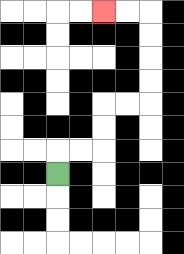{'start': '[2, 7]', 'end': '[4, 0]', 'path_directions': 'U,R,R,U,U,R,R,U,U,U,U,L,L', 'path_coordinates': '[[2, 7], [2, 6], [3, 6], [4, 6], [4, 5], [4, 4], [5, 4], [6, 4], [6, 3], [6, 2], [6, 1], [6, 0], [5, 0], [4, 0]]'}